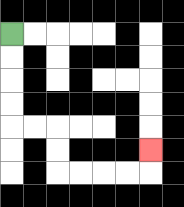{'start': '[0, 1]', 'end': '[6, 6]', 'path_directions': 'D,D,D,D,R,R,D,D,R,R,R,R,U', 'path_coordinates': '[[0, 1], [0, 2], [0, 3], [0, 4], [0, 5], [1, 5], [2, 5], [2, 6], [2, 7], [3, 7], [4, 7], [5, 7], [6, 7], [6, 6]]'}